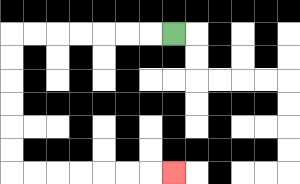{'start': '[7, 1]', 'end': '[7, 7]', 'path_directions': 'L,L,L,L,L,L,L,D,D,D,D,D,D,R,R,R,R,R,R,R', 'path_coordinates': '[[7, 1], [6, 1], [5, 1], [4, 1], [3, 1], [2, 1], [1, 1], [0, 1], [0, 2], [0, 3], [0, 4], [0, 5], [0, 6], [0, 7], [1, 7], [2, 7], [3, 7], [4, 7], [5, 7], [6, 7], [7, 7]]'}